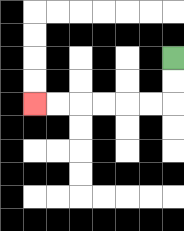{'start': '[7, 2]', 'end': '[1, 4]', 'path_directions': 'D,D,L,L,L,L,L,L', 'path_coordinates': '[[7, 2], [7, 3], [7, 4], [6, 4], [5, 4], [4, 4], [3, 4], [2, 4], [1, 4]]'}